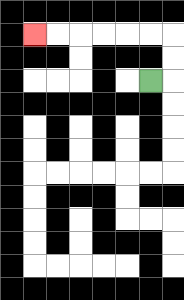{'start': '[6, 3]', 'end': '[1, 1]', 'path_directions': 'R,U,U,L,L,L,L,L,L', 'path_coordinates': '[[6, 3], [7, 3], [7, 2], [7, 1], [6, 1], [5, 1], [4, 1], [3, 1], [2, 1], [1, 1]]'}